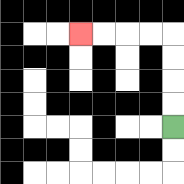{'start': '[7, 5]', 'end': '[3, 1]', 'path_directions': 'U,U,U,U,L,L,L,L', 'path_coordinates': '[[7, 5], [7, 4], [7, 3], [7, 2], [7, 1], [6, 1], [5, 1], [4, 1], [3, 1]]'}